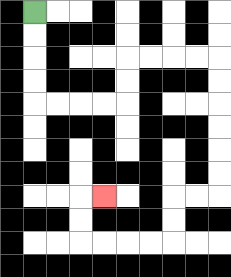{'start': '[1, 0]', 'end': '[4, 8]', 'path_directions': 'D,D,D,D,R,R,R,R,U,U,R,R,R,R,D,D,D,D,D,D,L,L,D,D,L,L,L,L,U,U,R', 'path_coordinates': '[[1, 0], [1, 1], [1, 2], [1, 3], [1, 4], [2, 4], [3, 4], [4, 4], [5, 4], [5, 3], [5, 2], [6, 2], [7, 2], [8, 2], [9, 2], [9, 3], [9, 4], [9, 5], [9, 6], [9, 7], [9, 8], [8, 8], [7, 8], [7, 9], [7, 10], [6, 10], [5, 10], [4, 10], [3, 10], [3, 9], [3, 8], [4, 8]]'}